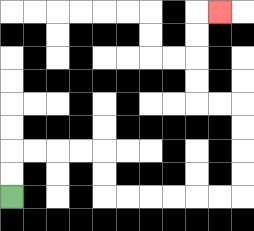{'start': '[0, 8]', 'end': '[9, 0]', 'path_directions': 'U,U,R,R,R,R,D,D,R,R,R,R,R,R,U,U,U,U,L,L,U,U,U,U,R', 'path_coordinates': '[[0, 8], [0, 7], [0, 6], [1, 6], [2, 6], [3, 6], [4, 6], [4, 7], [4, 8], [5, 8], [6, 8], [7, 8], [8, 8], [9, 8], [10, 8], [10, 7], [10, 6], [10, 5], [10, 4], [9, 4], [8, 4], [8, 3], [8, 2], [8, 1], [8, 0], [9, 0]]'}